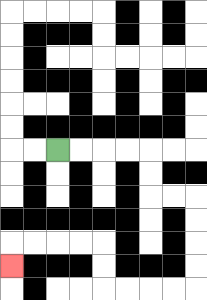{'start': '[2, 6]', 'end': '[0, 11]', 'path_directions': 'R,R,R,R,D,D,R,R,D,D,D,D,L,L,L,L,U,U,L,L,L,L,D', 'path_coordinates': '[[2, 6], [3, 6], [4, 6], [5, 6], [6, 6], [6, 7], [6, 8], [7, 8], [8, 8], [8, 9], [8, 10], [8, 11], [8, 12], [7, 12], [6, 12], [5, 12], [4, 12], [4, 11], [4, 10], [3, 10], [2, 10], [1, 10], [0, 10], [0, 11]]'}